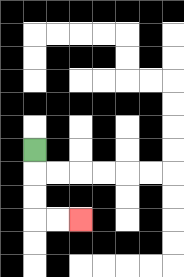{'start': '[1, 6]', 'end': '[3, 9]', 'path_directions': 'D,D,D,R,R', 'path_coordinates': '[[1, 6], [1, 7], [1, 8], [1, 9], [2, 9], [3, 9]]'}